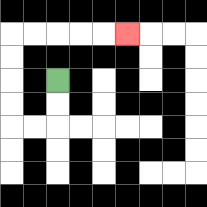{'start': '[2, 3]', 'end': '[5, 1]', 'path_directions': 'D,D,L,L,U,U,U,U,R,R,R,R,R', 'path_coordinates': '[[2, 3], [2, 4], [2, 5], [1, 5], [0, 5], [0, 4], [0, 3], [0, 2], [0, 1], [1, 1], [2, 1], [3, 1], [4, 1], [5, 1]]'}